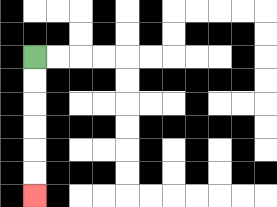{'start': '[1, 2]', 'end': '[1, 8]', 'path_directions': 'D,D,D,D,D,D', 'path_coordinates': '[[1, 2], [1, 3], [1, 4], [1, 5], [1, 6], [1, 7], [1, 8]]'}